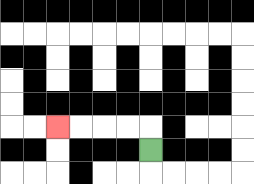{'start': '[6, 6]', 'end': '[2, 5]', 'path_directions': 'U,L,L,L,L', 'path_coordinates': '[[6, 6], [6, 5], [5, 5], [4, 5], [3, 5], [2, 5]]'}